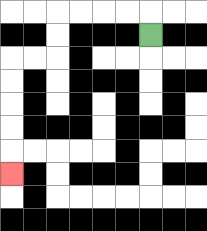{'start': '[6, 1]', 'end': '[0, 7]', 'path_directions': 'U,L,L,L,L,D,D,L,L,D,D,D,D,D', 'path_coordinates': '[[6, 1], [6, 0], [5, 0], [4, 0], [3, 0], [2, 0], [2, 1], [2, 2], [1, 2], [0, 2], [0, 3], [0, 4], [0, 5], [0, 6], [0, 7]]'}